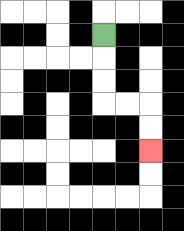{'start': '[4, 1]', 'end': '[6, 6]', 'path_directions': 'D,D,D,R,R,D,D', 'path_coordinates': '[[4, 1], [4, 2], [4, 3], [4, 4], [5, 4], [6, 4], [6, 5], [6, 6]]'}